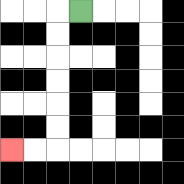{'start': '[3, 0]', 'end': '[0, 6]', 'path_directions': 'L,D,D,D,D,D,D,L,L', 'path_coordinates': '[[3, 0], [2, 0], [2, 1], [2, 2], [2, 3], [2, 4], [2, 5], [2, 6], [1, 6], [0, 6]]'}